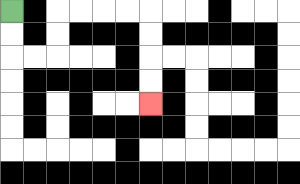{'start': '[0, 0]', 'end': '[6, 4]', 'path_directions': 'D,D,R,R,U,U,R,R,R,R,D,D,D,D', 'path_coordinates': '[[0, 0], [0, 1], [0, 2], [1, 2], [2, 2], [2, 1], [2, 0], [3, 0], [4, 0], [5, 0], [6, 0], [6, 1], [6, 2], [6, 3], [6, 4]]'}